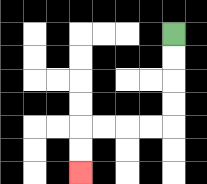{'start': '[7, 1]', 'end': '[3, 7]', 'path_directions': 'D,D,D,D,L,L,L,L,D,D', 'path_coordinates': '[[7, 1], [7, 2], [7, 3], [7, 4], [7, 5], [6, 5], [5, 5], [4, 5], [3, 5], [3, 6], [3, 7]]'}